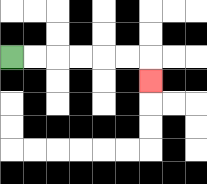{'start': '[0, 2]', 'end': '[6, 3]', 'path_directions': 'R,R,R,R,R,R,D', 'path_coordinates': '[[0, 2], [1, 2], [2, 2], [3, 2], [4, 2], [5, 2], [6, 2], [6, 3]]'}